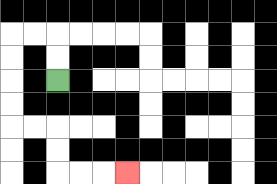{'start': '[2, 3]', 'end': '[5, 7]', 'path_directions': 'U,U,L,L,D,D,D,D,R,R,D,D,R,R,R', 'path_coordinates': '[[2, 3], [2, 2], [2, 1], [1, 1], [0, 1], [0, 2], [0, 3], [0, 4], [0, 5], [1, 5], [2, 5], [2, 6], [2, 7], [3, 7], [4, 7], [5, 7]]'}